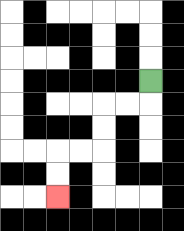{'start': '[6, 3]', 'end': '[2, 8]', 'path_directions': 'D,L,L,D,D,L,L,D,D', 'path_coordinates': '[[6, 3], [6, 4], [5, 4], [4, 4], [4, 5], [4, 6], [3, 6], [2, 6], [2, 7], [2, 8]]'}